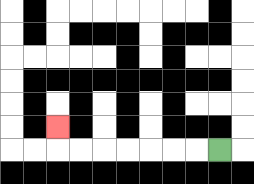{'start': '[9, 6]', 'end': '[2, 5]', 'path_directions': 'L,L,L,L,L,L,L,U', 'path_coordinates': '[[9, 6], [8, 6], [7, 6], [6, 6], [5, 6], [4, 6], [3, 6], [2, 6], [2, 5]]'}